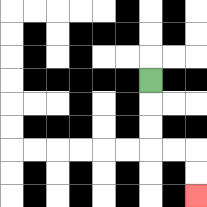{'start': '[6, 3]', 'end': '[8, 8]', 'path_directions': 'D,D,D,R,R,D,D', 'path_coordinates': '[[6, 3], [6, 4], [6, 5], [6, 6], [7, 6], [8, 6], [8, 7], [8, 8]]'}